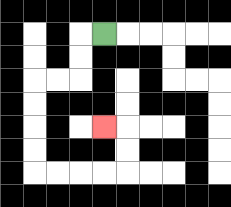{'start': '[4, 1]', 'end': '[4, 5]', 'path_directions': 'L,D,D,L,L,D,D,D,D,R,R,R,R,U,U,L', 'path_coordinates': '[[4, 1], [3, 1], [3, 2], [3, 3], [2, 3], [1, 3], [1, 4], [1, 5], [1, 6], [1, 7], [2, 7], [3, 7], [4, 7], [5, 7], [5, 6], [5, 5], [4, 5]]'}